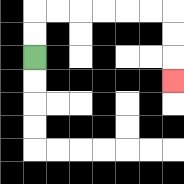{'start': '[1, 2]', 'end': '[7, 3]', 'path_directions': 'U,U,R,R,R,R,R,R,D,D,D', 'path_coordinates': '[[1, 2], [1, 1], [1, 0], [2, 0], [3, 0], [4, 0], [5, 0], [6, 0], [7, 0], [7, 1], [7, 2], [7, 3]]'}